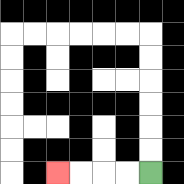{'start': '[6, 7]', 'end': '[2, 7]', 'path_directions': 'L,L,L,L', 'path_coordinates': '[[6, 7], [5, 7], [4, 7], [3, 7], [2, 7]]'}